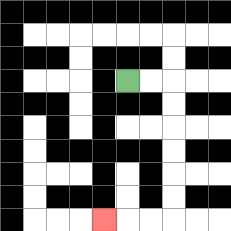{'start': '[5, 3]', 'end': '[4, 9]', 'path_directions': 'R,R,D,D,D,D,D,D,L,L,L', 'path_coordinates': '[[5, 3], [6, 3], [7, 3], [7, 4], [7, 5], [7, 6], [7, 7], [7, 8], [7, 9], [6, 9], [5, 9], [4, 9]]'}